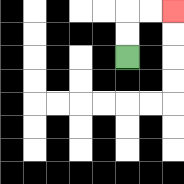{'start': '[5, 2]', 'end': '[7, 0]', 'path_directions': 'U,U,R,R', 'path_coordinates': '[[5, 2], [5, 1], [5, 0], [6, 0], [7, 0]]'}